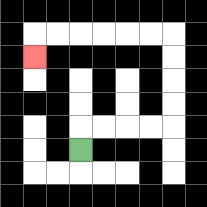{'start': '[3, 6]', 'end': '[1, 2]', 'path_directions': 'U,R,R,R,R,U,U,U,U,L,L,L,L,L,L,D', 'path_coordinates': '[[3, 6], [3, 5], [4, 5], [5, 5], [6, 5], [7, 5], [7, 4], [7, 3], [7, 2], [7, 1], [6, 1], [5, 1], [4, 1], [3, 1], [2, 1], [1, 1], [1, 2]]'}